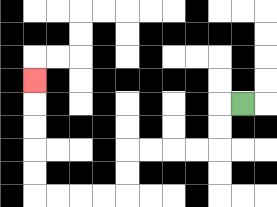{'start': '[10, 4]', 'end': '[1, 3]', 'path_directions': 'L,D,D,L,L,L,L,D,D,L,L,L,L,U,U,U,U,U', 'path_coordinates': '[[10, 4], [9, 4], [9, 5], [9, 6], [8, 6], [7, 6], [6, 6], [5, 6], [5, 7], [5, 8], [4, 8], [3, 8], [2, 8], [1, 8], [1, 7], [1, 6], [1, 5], [1, 4], [1, 3]]'}